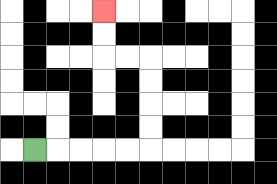{'start': '[1, 6]', 'end': '[4, 0]', 'path_directions': 'R,R,R,R,R,U,U,U,U,L,L,U,U', 'path_coordinates': '[[1, 6], [2, 6], [3, 6], [4, 6], [5, 6], [6, 6], [6, 5], [6, 4], [6, 3], [6, 2], [5, 2], [4, 2], [4, 1], [4, 0]]'}